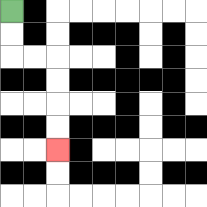{'start': '[0, 0]', 'end': '[2, 6]', 'path_directions': 'D,D,R,R,D,D,D,D', 'path_coordinates': '[[0, 0], [0, 1], [0, 2], [1, 2], [2, 2], [2, 3], [2, 4], [2, 5], [2, 6]]'}